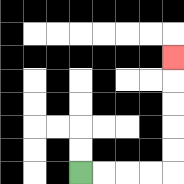{'start': '[3, 7]', 'end': '[7, 2]', 'path_directions': 'R,R,R,R,U,U,U,U,U', 'path_coordinates': '[[3, 7], [4, 7], [5, 7], [6, 7], [7, 7], [7, 6], [7, 5], [7, 4], [7, 3], [7, 2]]'}